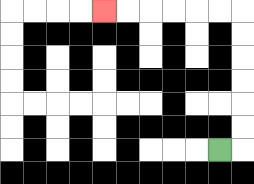{'start': '[9, 6]', 'end': '[4, 0]', 'path_directions': 'R,U,U,U,U,U,U,L,L,L,L,L,L', 'path_coordinates': '[[9, 6], [10, 6], [10, 5], [10, 4], [10, 3], [10, 2], [10, 1], [10, 0], [9, 0], [8, 0], [7, 0], [6, 0], [5, 0], [4, 0]]'}